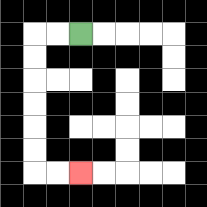{'start': '[3, 1]', 'end': '[3, 7]', 'path_directions': 'L,L,D,D,D,D,D,D,R,R', 'path_coordinates': '[[3, 1], [2, 1], [1, 1], [1, 2], [1, 3], [1, 4], [1, 5], [1, 6], [1, 7], [2, 7], [3, 7]]'}